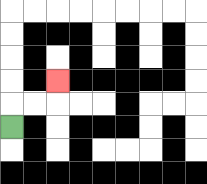{'start': '[0, 5]', 'end': '[2, 3]', 'path_directions': 'U,R,R,U', 'path_coordinates': '[[0, 5], [0, 4], [1, 4], [2, 4], [2, 3]]'}